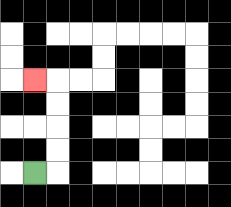{'start': '[1, 7]', 'end': '[1, 3]', 'path_directions': 'R,U,U,U,U,L', 'path_coordinates': '[[1, 7], [2, 7], [2, 6], [2, 5], [2, 4], [2, 3], [1, 3]]'}